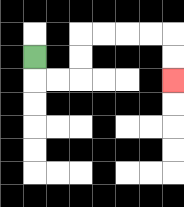{'start': '[1, 2]', 'end': '[7, 3]', 'path_directions': 'D,R,R,U,U,R,R,R,R,D,D', 'path_coordinates': '[[1, 2], [1, 3], [2, 3], [3, 3], [3, 2], [3, 1], [4, 1], [5, 1], [6, 1], [7, 1], [7, 2], [7, 3]]'}